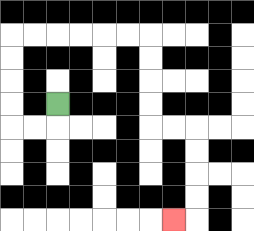{'start': '[2, 4]', 'end': '[7, 9]', 'path_directions': 'D,L,L,U,U,U,U,R,R,R,R,R,R,D,D,D,D,R,R,D,D,D,D,L', 'path_coordinates': '[[2, 4], [2, 5], [1, 5], [0, 5], [0, 4], [0, 3], [0, 2], [0, 1], [1, 1], [2, 1], [3, 1], [4, 1], [5, 1], [6, 1], [6, 2], [6, 3], [6, 4], [6, 5], [7, 5], [8, 5], [8, 6], [8, 7], [8, 8], [8, 9], [7, 9]]'}